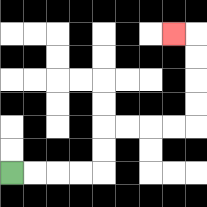{'start': '[0, 7]', 'end': '[7, 1]', 'path_directions': 'R,R,R,R,U,U,R,R,R,R,U,U,U,U,L', 'path_coordinates': '[[0, 7], [1, 7], [2, 7], [3, 7], [4, 7], [4, 6], [4, 5], [5, 5], [6, 5], [7, 5], [8, 5], [8, 4], [8, 3], [8, 2], [8, 1], [7, 1]]'}